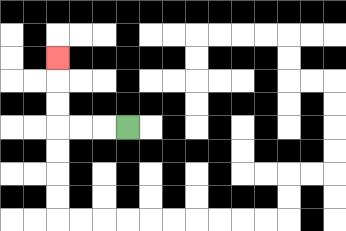{'start': '[5, 5]', 'end': '[2, 2]', 'path_directions': 'L,L,L,U,U,U', 'path_coordinates': '[[5, 5], [4, 5], [3, 5], [2, 5], [2, 4], [2, 3], [2, 2]]'}